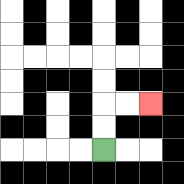{'start': '[4, 6]', 'end': '[6, 4]', 'path_directions': 'U,U,R,R', 'path_coordinates': '[[4, 6], [4, 5], [4, 4], [5, 4], [6, 4]]'}